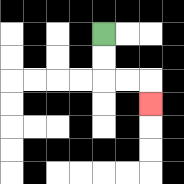{'start': '[4, 1]', 'end': '[6, 4]', 'path_directions': 'D,D,R,R,D', 'path_coordinates': '[[4, 1], [4, 2], [4, 3], [5, 3], [6, 3], [6, 4]]'}